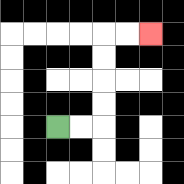{'start': '[2, 5]', 'end': '[6, 1]', 'path_directions': 'R,R,U,U,U,U,R,R', 'path_coordinates': '[[2, 5], [3, 5], [4, 5], [4, 4], [4, 3], [4, 2], [4, 1], [5, 1], [6, 1]]'}